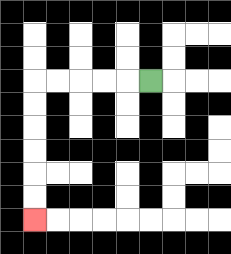{'start': '[6, 3]', 'end': '[1, 9]', 'path_directions': 'L,L,L,L,L,D,D,D,D,D,D', 'path_coordinates': '[[6, 3], [5, 3], [4, 3], [3, 3], [2, 3], [1, 3], [1, 4], [1, 5], [1, 6], [1, 7], [1, 8], [1, 9]]'}